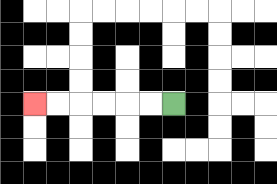{'start': '[7, 4]', 'end': '[1, 4]', 'path_directions': 'L,L,L,L,L,L', 'path_coordinates': '[[7, 4], [6, 4], [5, 4], [4, 4], [3, 4], [2, 4], [1, 4]]'}